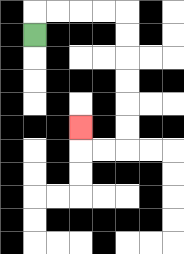{'start': '[1, 1]', 'end': '[3, 5]', 'path_directions': 'U,R,R,R,R,D,D,D,D,D,D,L,L,U', 'path_coordinates': '[[1, 1], [1, 0], [2, 0], [3, 0], [4, 0], [5, 0], [5, 1], [5, 2], [5, 3], [5, 4], [5, 5], [5, 6], [4, 6], [3, 6], [3, 5]]'}